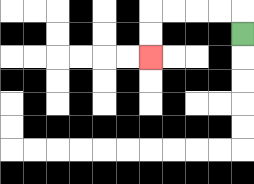{'start': '[10, 1]', 'end': '[6, 2]', 'path_directions': 'U,L,L,L,L,D,D', 'path_coordinates': '[[10, 1], [10, 0], [9, 0], [8, 0], [7, 0], [6, 0], [6, 1], [6, 2]]'}